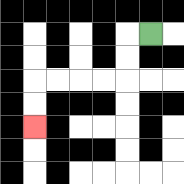{'start': '[6, 1]', 'end': '[1, 5]', 'path_directions': 'L,D,D,L,L,L,L,D,D', 'path_coordinates': '[[6, 1], [5, 1], [5, 2], [5, 3], [4, 3], [3, 3], [2, 3], [1, 3], [1, 4], [1, 5]]'}